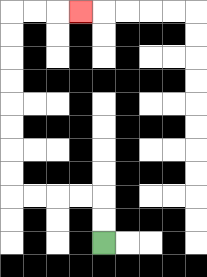{'start': '[4, 10]', 'end': '[3, 0]', 'path_directions': 'U,U,L,L,L,L,U,U,U,U,U,U,U,U,R,R,R', 'path_coordinates': '[[4, 10], [4, 9], [4, 8], [3, 8], [2, 8], [1, 8], [0, 8], [0, 7], [0, 6], [0, 5], [0, 4], [0, 3], [0, 2], [0, 1], [0, 0], [1, 0], [2, 0], [3, 0]]'}